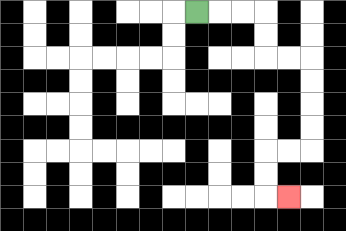{'start': '[8, 0]', 'end': '[12, 8]', 'path_directions': 'R,R,R,D,D,R,R,D,D,D,D,L,L,D,D,R', 'path_coordinates': '[[8, 0], [9, 0], [10, 0], [11, 0], [11, 1], [11, 2], [12, 2], [13, 2], [13, 3], [13, 4], [13, 5], [13, 6], [12, 6], [11, 6], [11, 7], [11, 8], [12, 8]]'}